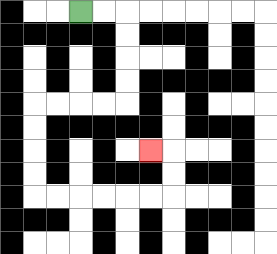{'start': '[3, 0]', 'end': '[6, 6]', 'path_directions': 'R,R,D,D,D,D,L,L,L,L,D,D,D,D,R,R,R,R,R,R,U,U,L', 'path_coordinates': '[[3, 0], [4, 0], [5, 0], [5, 1], [5, 2], [5, 3], [5, 4], [4, 4], [3, 4], [2, 4], [1, 4], [1, 5], [1, 6], [1, 7], [1, 8], [2, 8], [3, 8], [4, 8], [5, 8], [6, 8], [7, 8], [7, 7], [7, 6], [6, 6]]'}